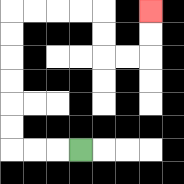{'start': '[3, 6]', 'end': '[6, 0]', 'path_directions': 'L,L,L,U,U,U,U,U,U,R,R,R,R,D,D,R,R,U,U', 'path_coordinates': '[[3, 6], [2, 6], [1, 6], [0, 6], [0, 5], [0, 4], [0, 3], [0, 2], [0, 1], [0, 0], [1, 0], [2, 0], [3, 0], [4, 0], [4, 1], [4, 2], [5, 2], [6, 2], [6, 1], [6, 0]]'}